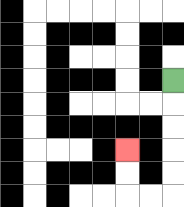{'start': '[7, 3]', 'end': '[5, 6]', 'path_directions': 'D,D,D,D,D,L,L,U,U', 'path_coordinates': '[[7, 3], [7, 4], [7, 5], [7, 6], [7, 7], [7, 8], [6, 8], [5, 8], [5, 7], [5, 6]]'}